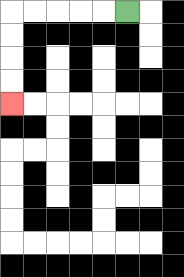{'start': '[5, 0]', 'end': '[0, 4]', 'path_directions': 'L,L,L,L,L,D,D,D,D', 'path_coordinates': '[[5, 0], [4, 0], [3, 0], [2, 0], [1, 0], [0, 0], [0, 1], [0, 2], [0, 3], [0, 4]]'}